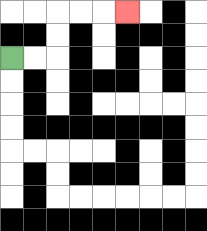{'start': '[0, 2]', 'end': '[5, 0]', 'path_directions': 'R,R,U,U,R,R,R', 'path_coordinates': '[[0, 2], [1, 2], [2, 2], [2, 1], [2, 0], [3, 0], [4, 0], [5, 0]]'}